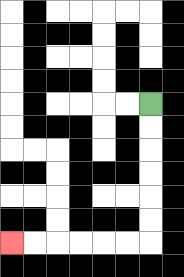{'start': '[6, 4]', 'end': '[0, 10]', 'path_directions': 'D,D,D,D,D,D,L,L,L,L,L,L', 'path_coordinates': '[[6, 4], [6, 5], [6, 6], [6, 7], [6, 8], [6, 9], [6, 10], [5, 10], [4, 10], [3, 10], [2, 10], [1, 10], [0, 10]]'}